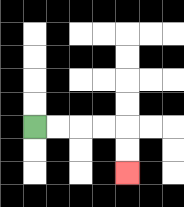{'start': '[1, 5]', 'end': '[5, 7]', 'path_directions': 'R,R,R,R,D,D', 'path_coordinates': '[[1, 5], [2, 5], [3, 5], [4, 5], [5, 5], [5, 6], [5, 7]]'}